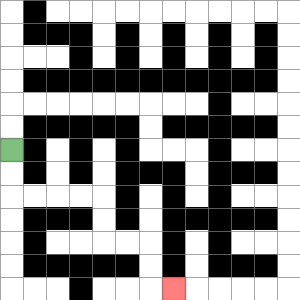{'start': '[0, 6]', 'end': '[7, 12]', 'path_directions': 'D,D,R,R,R,R,D,D,R,R,D,D,R', 'path_coordinates': '[[0, 6], [0, 7], [0, 8], [1, 8], [2, 8], [3, 8], [4, 8], [4, 9], [4, 10], [5, 10], [6, 10], [6, 11], [6, 12], [7, 12]]'}